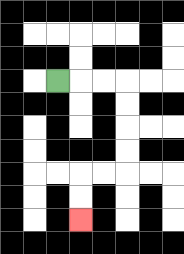{'start': '[2, 3]', 'end': '[3, 9]', 'path_directions': 'R,R,R,D,D,D,D,L,L,D,D', 'path_coordinates': '[[2, 3], [3, 3], [4, 3], [5, 3], [5, 4], [5, 5], [5, 6], [5, 7], [4, 7], [3, 7], [3, 8], [3, 9]]'}